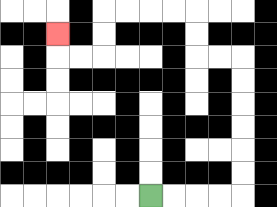{'start': '[6, 8]', 'end': '[2, 1]', 'path_directions': 'R,R,R,R,U,U,U,U,U,U,L,L,U,U,L,L,L,L,D,D,L,L,U', 'path_coordinates': '[[6, 8], [7, 8], [8, 8], [9, 8], [10, 8], [10, 7], [10, 6], [10, 5], [10, 4], [10, 3], [10, 2], [9, 2], [8, 2], [8, 1], [8, 0], [7, 0], [6, 0], [5, 0], [4, 0], [4, 1], [4, 2], [3, 2], [2, 2], [2, 1]]'}